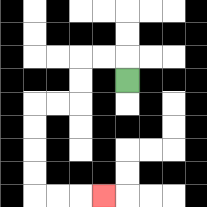{'start': '[5, 3]', 'end': '[4, 8]', 'path_directions': 'U,L,L,D,D,L,L,D,D,D,D,R,R,R', 'path_coordinates': '[[5, 3], [5, 2], [4, 2], [3, 2], [3, 3], [3, 4], [2, 4], [1, 4], [1, 5], [1, 6], [1, 7], [1, 8], [2, 8], [3, 8], [4, 8]]'}